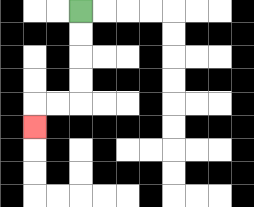{'start': '[3, 0]', 'end': '[1, 5]', 'path_directions': 'D,D,D,D,L,L,D', 'path_coordinates': '[[3, 0], [3, 1], [3, 2], [3, 3], [3, 4], [2, 4], [1, 4], [1, 5]]'}